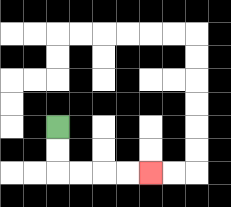{'start': '[2, 5]', 'end': '[6, 7]', 'path_directions': 'D,D,R,R,R,R', 'path_coordinates': '[[2, 5], [2, 6], [2, 7], [3, 7], [4, 7], [5, 7], [6, 7]]'}